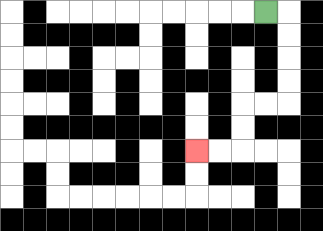{'start': '[11, 0]', 'end': '[8, 6]', 'path_directions': 'R,D,D,D,D,L,L,D,D,L,L', 'path_coordinates': '[[11, 0], [12, 0], [12, 1], [12, 2], [12, 3], [12, 4], [11, 4], [10, 4], [10, 5], [10, 6], [9, 6], [8, 6]]'}